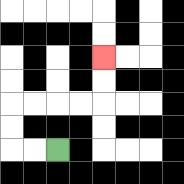{'start': '[2, 6]', 'end': '[4, 2]', 'path_directions': 'L,L,U,U,R,R,R,R,U,U', 'path_coordinates': '[[2, 6], [1, 6], [0, 6], [0, 5], [0, 4], [1, 4], [2, 4], [3, 4], [4, 4], [4, 3], [4, 2]]'}